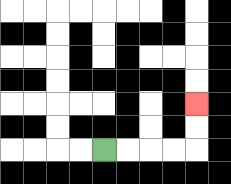{'start': '[4, 6]', 'end': '[8, 4]', 'path_directions': 'R,R,R,R,U,U', 'path_coordinates': '[[4, 6], [5, 6], [6, 6], [7, 6], [8, 6], [8, 5], [8, 4]]'}